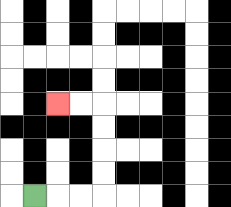{'start': '[1, 8]', 'end': '[2, 4]', 'path_directions': 'R,R,R,U,U,U,U,L,L', 'path_coordinates': '[[1, 8], [2, 8], [3, 8], [4, 8], [4, 7], [4, 6], [4, 5], [4, 4], [3, 4], [2, 4]]'}